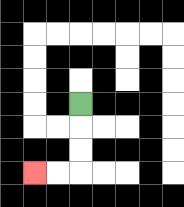{'start': '[3, 4]', 'end': '[1, 7]', 'path_directions': 'D,D,D,L,L', 'path_coordinates': '[[3, 4], [3, 5], [3, 6], [3, 7], [2, 7], [1, 7]]'}